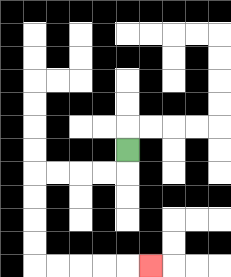{'start': '[5, 6]', 'end': '[6, 11]', 'path_directions': 'D,L,L,L,L,D,D,D,D,R,R,R,R,R', 'path_coordinates': '[[5, 6], [5, 7], [4, 7], [3, 7], [2, 7], [1, 7], [1, 8], [1, 9], [1, 10], [1, 11], [2, 11], [3, 11], [4, 11], [5, 11], [6, 11]]'}